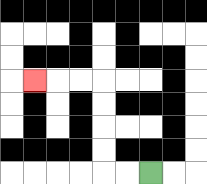{'start': '[6, 7]', 'end': '[1, 3]', 'path_directions': 'L,L,U,U,U,U,L,L,L', 'path_coordinates': '[[6, 7], [5, 7], [4, 7], [4, 6], [4, 5], [4, 4], [4, 3], [3, 3], [2, 3], [1, 3]]'}